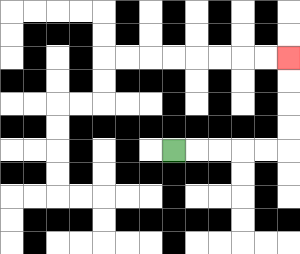{'start': '[7, 6]', 'end': '[12, 2]', 'path_directions': 'R,R,R,R,R,U,U,U,U', 'path_coordinates': '[[7, 6], [8, 6], [9, 6], [10, 6], [11, 6], [12, 6], [12, 5], [12, 4], [12, 3], [12, 2]]'}